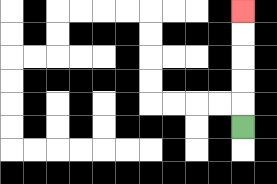{'start': '[10, 5]', 'end': '[10, 0]', 'path_directions': 'U,U,U,U,U', 'path_coordinates': '[[10, 5], [10, 4], [10, 3], [10, 2], [10, 1], [10, 0]]'}